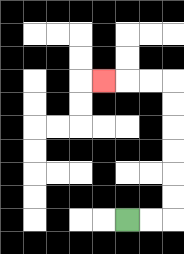{'start': '[5, 9]', 'end': '[4, 3]', 'path_directions': 'R,R,U,U,U,U,U,U,L,L,L', 'path_coordinates': '[[5, 9], [6, 9], [7, 9], [7, 8], [7, 7], [7, 6], [7, 5], [7, 4], [7, 3], [6, 3], [5, 3], [4, 3]]'}